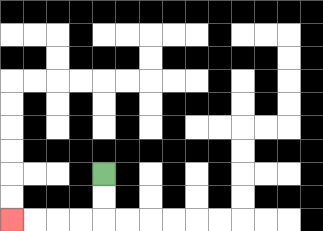{'start': '[4, 7]', 'end': '[0, 9]', 'path_directions': 'D,D,L,L,L,L', 'path_coordinates': '[[4, 7], [4, 8], [4, 9], [3, 9], [2, 9], [1, 9], [0, 9]]'}